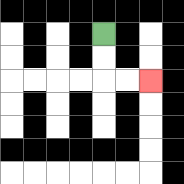{'start': '[4, 1]', 'end': '[6, 3]', 'path_directions': 'D,D,R,R', 'path_coordinates': '[[4, 1], [4, 2], [4, 3], [5, 3], [6, 3]]'}